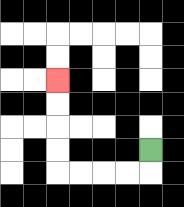{'start': '[6, 6]', 'end': '[2, 3]', 'path_directions': 'D,L,L,L,L,U,U,U,U', 'path_coordinates': '[[6, 6], [6, 7], [5, 7], [4, 7], [3, 7], [2, 7], [2, 6], [2, 5], [2, 4], [2, 3]]'}